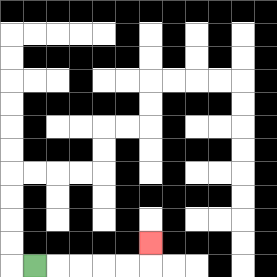{'start': '[1, 11]', 'end': '[6, 10]', 'path_directions': 'R,R,R,R,R,U', 'path_coordinates': '[[1, 11], [2, 11], [3, 11], [4, 11], [5, 11], [6, 11], [6, 10]]'}